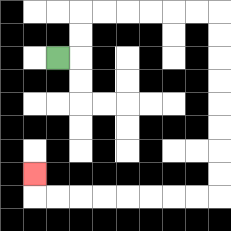{'start': '[2, 2]', 'end': '[1, 7]', 'path_directions': 'R,U,U,R,R,R,R,R,R,D,D,D,D,D,D,D,D,L,L,L,L,L,L,L,L,U', 'path_coordinates': '[[2, 2], [3, 2], [3, 1], [3, 0], [4, 0], [5, 0], [6, 0], [7, 0], [8, 0], [9, 0], [9, 1], [9, 2], [9, 3], [9, 4], [9, 5], [9, 6], [9, 7], [9, 8], [8, 8], [7, 8], [6, 8], [5, 8], [4, 8], [3, 8], [2, 8], [1, 8], [1, 7]]'}